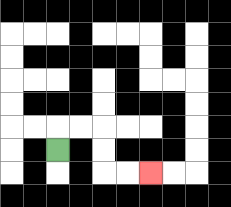{'start': '[2, 6]', 'end': '[6, 7]', 'path_directions': 'U,R,R,D,D,R,R', 'path_coordinates': '[[2, 6], [2, 5], [3, 5], [4, 5], [4, 6], [4, 7], [5, 7], [6, 7]]'}